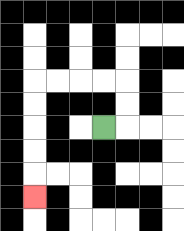{'start': '[4, 5]', 'end': '[1, 8]', 'path_directions': 'R,U,U,L,L,L,L,D,D,D,D,D', 'path_coordinates': '[[4, 5], [5, 5], [5, 4], [5, 3], [4, 3], [3, 3], [2, 3], [1, 3], [1, 4], [1, 5], [1, 6], [1, 7], [1, 8]]'}